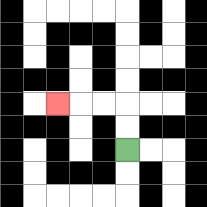{'start': '[5, 6]', 'end': '[2, 4]', 'path_directions': 'U,U,L,L,L', 'path_coordinates': '[[5, 6], [5, 5], [5, 4], [4, 4], [3, 4], [2, 4]]'}